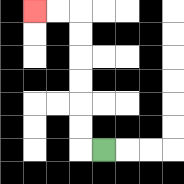{'start': '[4, 6]', 'end': '[1, 0]', 'path_directions': 'L,U,U,U,U,U,U,L,L', 'path_coordinates': '[[4, 6], [3, 6], [3, 5], [3, 4], [3, 3], [3, 2], [3, 1], [3, 0], [2, 0], [1, 0]]'}